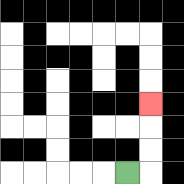{'start': '[5, 7]', 'end': '[6, 4]', 'path_directions': 'R,U,U,U', 'path_coordinates': '[[5, 7], [6, 7], [6, 6], [6, 5], [6, 4]]'}